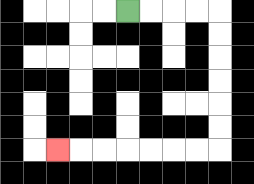{'start': '[5, 0]', 'end': '[2, 6]', 'path_directions': 'R,R,R,R,D,D,D,D,D,D,L,L,L,L,L,L,L', 'path_coordinates': '[[5, 0], [6, 0], [7, 0], [8, 0], [9, 0], [9, 1], [9, 2], [9, 3], [9, 4], [9, 5], [9, 6], [8, 6], [7, 6], [6, 6], [5, 6], [4, 6], [3, 6], [2, 6]]'}